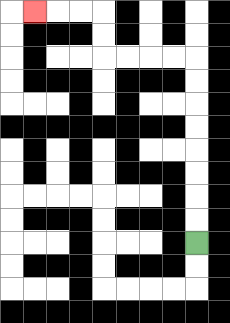{'start': '[8, 10]', 'end': '[1, 0]', 'path_directions': 'U,U,U,U,U,U,U,U,L,L,L,L,U,U,L,L,L', 'path_coordinates': '[[8, 10], [8, 9], [8, 8], [8, 7], [8, 6], [8, 5], [8, 4], [8, 3], [8, 2], [7, 2], [6, 2], [5, 2], [4, 2], [4, 1], [4, 0], [3, 0], [2, 0], [1, 0]]'}